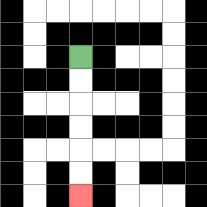{'start': '[3, 2]', 'end': '[3, 8]', 'path_directions': 'D,D,D,D,D,D', 'path_coordinates': '[[3, 2], [3, 3], [3, 4], [3, 5], [3, 6], [3, 7], [3, 8]]'}